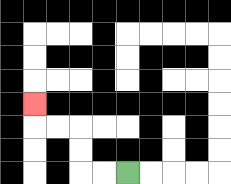{'start': '[5, 7]', 'end': '[1, 4]', 'path_directions': 'L,L,U,U,L,L,U', 'path_coordinates': '[[5, 7], [4, 7], [3, 7], [3, 6], [3, 5], [2, 5], [1, 5], [1, 4]]'}